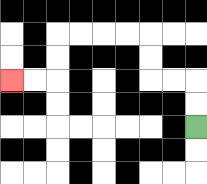{'start': '[8, 5]', 'end': '[0, 3]', 'path_directions': 'U,U,L,L,U,U,L,L,L,L,D,D,L,L', 'path_coordinates': '[[8, 5], [8, 4], [8, 3], [7, 3], [6, 3], [6, 2], [6, 1], [5, 1], [4, 1], [3, 1], [2, 1], [2, 2], [2, 3], [1, 3], [0, 3]]'}